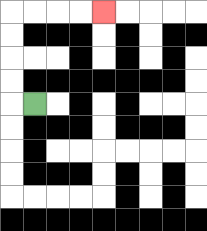{'start': '[1, 4]', 'end': '[4, 0]', 'path_directions': 'L,U,U,U,U,R,R,R,R', 'path_coordinates': '[[1, 4], [0, 4], [0, 3], [0, 2], [0, 1], [0, 0], [1, 0], [2, 0], [3, 0], [4, 0]]'}